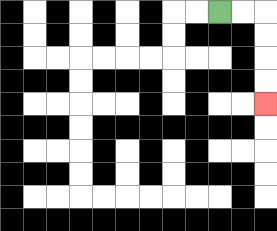{'start': '[9, 0]', 'end': '[11, 4]', 'path_directions': 'R,R,D,D,D,D', 'path_coordinates': '[[9, 0], [10, 0], [11, 0], [11, 1], [11, 2], [11, 3], [11, 4]]'}